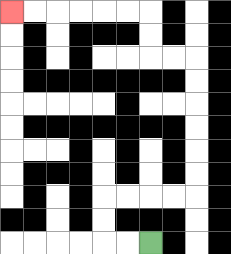{'start': '[6, 10]', 'end': '[0, 0]', 'path_directions': 'L,L,U,U,R,R,R,R,U,U,U,U,U,U,L,L,U,U,L,L,L,L,L,L', 'path_coordinates': '[[6, 10], [5, 10], [4, 10], [4, 9], [4, 8], [5, 8], [6, 8], [7, 8], [8, 8], [8, 7], [8, 6], [8, 5], [8, 4], [8, 3], [8, 2], [7, 2], [6, 2], [6, 1], [6, 0], [5, 0], [4, 0], [3, 0], [2, 0], [1, 0], [0, 0]]'}